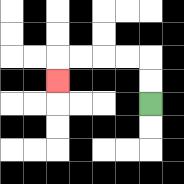{'start': '[6, 4]', 'end': '[2, 3]', 'path_directions': 'U,U,L,L,L,L,D', 'path_coordinates': '[[6, 4], [6, 3], [6, 2], [5, 2], [4, 2], [3, 2], [2, 2], [2, 3]]'}